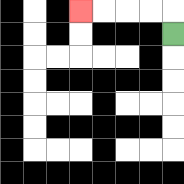{'start': '[7, 1]', 'end': '[3, 0]', 'path_directions': 'U,L,L,L,L', 'path_coordinates': '[[7, 1], [7, 0], [6, 0], [5, 0], [4, 0], [3, 0]]'}